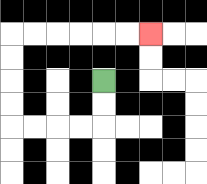{'start': '[4, 3]', 'end': '[6, 1]', 'path_directions': 'D,D,L,L,L,L,U,U,U,U,R,R,R,R,R,R', 'path_coordinates': '[[4, 3], [4, 4], [4, 5], [3, 5], [2, 5], [1, 5], [0, 5], [0, 4], [0, 3], [0, 2], [0, 1], [1, 1], [2, 1], [3, 1], [4, 1], [5, 1], [6, 1]]'}